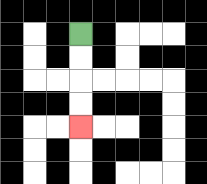{'start': '[3, 1]', 'end': '[3, 5]', 'path_directions': 'D,D,D,D', 'path_coordinates': '[[3, 1], [3, 2], [3, 3], [3, 4], [3, 5]]'}